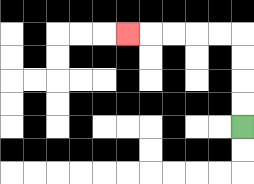{'start': '[10, 5]', 'end': '[5, 1]', 'path_directions': 'U,U,U,U,L,L,L,L,L', 'path_coordinates': '[[10, 5], [10, 4], [10, 3], [10, 2], [10, 1], [9, 1], [8, 1], [7, 1], [6, 1], [5, 1]]'}